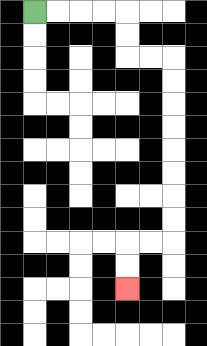{'start': '[1, 0]', 'end': '[5, 12]', 'path_directions': 'R,R,R,R,D,D,R,R,D,D,D,D,D,D,D,D,L,L,D,D', 'path_coordinates': '[[1, 0], [2, 0], [3, 0], [4, 0], [5, 0], [5, 1], [5, 2], [6, 2], [7, 2], [7, 3], [7, 4], [7, 5], [7, 6], [7, 7], [7, 8], [7, 9], [7, 10], [6, 10], [5, 10], [5, 11], [5, 12]]'}